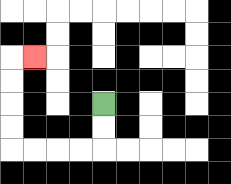{'start': '[4, 4]', 'end': '[1, 2]', 'path_directions': 'D,D,L,L,L,L,U,U,U,U,R', 'path_coordinates': '[[4, 4], [4, 5], [4, 6], [3, 6], [2, 6], [1, 6], [0, 6], [0, 5], [0, 4], [0, 3], [0, 2], [1, 2]]'}